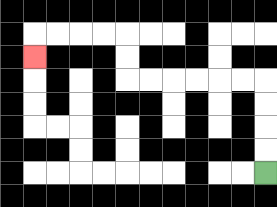{'start': '[11, 7]', 'end': '[1, 2]', 'path_directions': 'U,U,U,U,L,L,L,L,L,L,U,U,L,L,L,L,D', 'path_coordinates': '[[11, 7], [11, 6], [11, 5], [11, 4], [11, 3], [10, 3], [9, 3], [8, 3], [7, 3], [6, 3], [5, 3], [5, 2], [5, 1], [4, 1], [3, 1], [2, 1], [1, 1], [1, 2]]'}